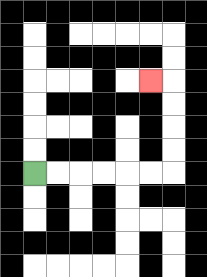{'start': '[1, 7]', 'end': '[6, 3]', 'path_directions': 'R,R,R,R,R,R,U,U,U,U,L', 'path_coordinates': '[[1, 7], [2, 7], [3, 7], [4, 7], [5, 7], [6, 7], [7, 7], [7, 6], [7, 5], [7, 4], [7, 3], [6, 3]]'}